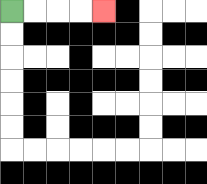{'start': '[0, 0]', 'end': '[4, 0]', 'path_directions': 'R,R,R,R', 'path_coordinates': '[[0, 0], [1, 0], [2, 0], [3, 0], [4, 0]]'}